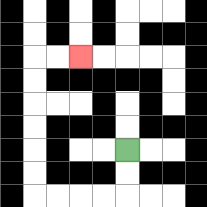{'start': '[5, 6]', 'end': '[3, 2]', 'path_directions': 'D,D,L,L,L,L,U,U,U,U,U,U,R,R', 'path_coordinates': '[[5, 6], [5, 7], [5, 8], [4, 8], [3, 8], [2, 8], [1, 8], [1, 7], [1, 6], [1, 5], [1, 4], [1, 3], [1, 2], [2, 2], [3, 2]]'}